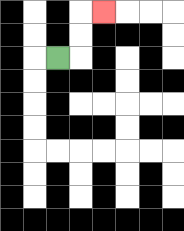{'start': '[2, 2]', 'end': '[4, 0]', 'path_directions': 'R,U,U,R', 'path_coordinates': '[[2, 2], [3, 2], [3, 1], [3, 0], [4, 0]]'}